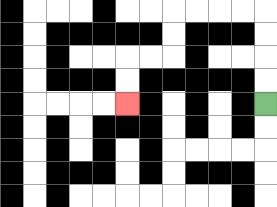{'start': '[11, 4]', 'end': '[5, 4]', 'path_directions': 'U,U,U,U,L,L,L,L,D,D,L,L,D,D', 'path_coordinates': '[[11, 4], [11, 3], [11, 2], [11, 1], [11, 0], [10, 0], [9, 0], [8, 0], [7, 0], [7, 1], [7, 2], [6, 2], [5, 2], [5, 3], [5, 4]]'}